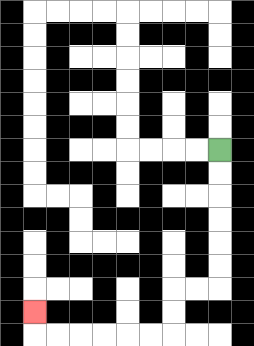{'start': '[9, 6]', 'end': '[1, 13]', 'path_directions': 'D,D,D,D,D,D,L,L,D,D,L,L,L,L,L,L,U', 'path_coordinates': '[[9, 6], [9, 7], [9, 8], [9, 9], [9, 10], [9, 11], [9, 12], [8, 12], [7, 12], [7, 13], [7, 14], [6, 14], [5, 14], [4, 14], [3, 14], [2, 14], [1, 14], [1, 13]]'}